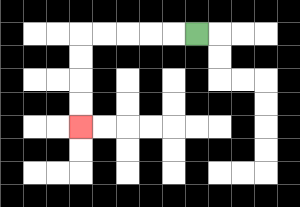{'start': '[8, 1]', 'end': '[3, 5]', 'path_directions': 'L,L,L,L,L,D,D,D,D', 'path_coordinates': '[[8, 1], [7, 1], [6, 1], [5, 1], [4, 1], [3, 1], [3, 2], [3, 3], [3, 4], [3, 5]]'}